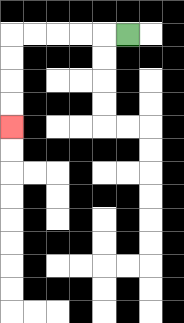{'start': '[5, 1]', 'end': '[0, 5]', 'path_directions': 'L,L,L,L,L,D,D,D,D', 'path_coordinates': '[[5, 1], [4, 1], [3, 1], [2, 1], [1, 1], [0, 1], [0, 2], [0, 3], [0, 4], [0, 5]]'}